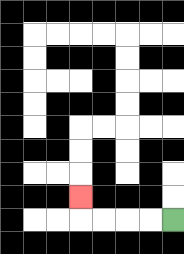{'start': '[7, 9]', 'end': '[3, 8]', 'path_directions': 'L,L,L,L,U', 'path_coordinates': '[[7, 9], [6, 9], [5, 9], [4, 9], [3, 9], [3, 8]]'}